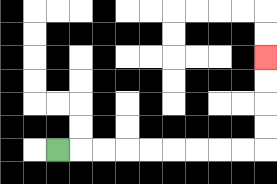{'start': '[2, 6]', 'end': '[11, 2]', 'path_directions': 'R,R,R,R,R,R,R,R,R,U,U,U,U', 'path_coordinates': '[[2, 6], [3, 6], [4, 6], [5, 6], [6, 6], [7, 6], [8, 6], [9, 6], [10, 6], [11, 6], [11, 5], [11, 4], [11, 3], [11, 2]]'}